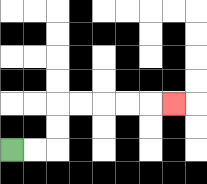{'start': '[0, 6]', 'end': '[7, 4]', 'path_directions': 'R,R,U,U,R,R,R,R,R', 'path_coordinates': '[[0, 6], [1, 6], [2, 6], [2, 5], [2, 4], [3, 4], [4, 4], [5, 4], [6, 4], [7, 4]]'}